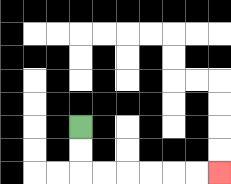{'start': '[3, 5]', 'end': '[9, 7]', 'path_directions': 'D,D,R,R,R,R,R,R', 'path_coordinates': '[[3, 5], [3, 6], [3, 7], [4, 7], [5, 7], [6, 7], [7, 7], [8, 7], [9, 7]]'}